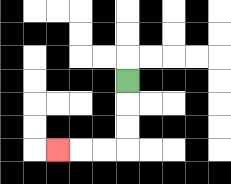{'start': '[5, 3]', 'end': '[2, 6]', 'path_directions': 'D,D,D,L,L,L', 'path_coordinates': '[[5, 3], [5, 4], [5, 5], [5, 6], [4, 6], [3, 6], [2, 6]]'}